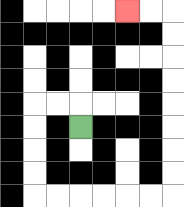{'start': '[3, 5]', 'end': '[5, 0]', 'path_directions': 'U,L,L,D,D,D,D,R,R,R,R,R,R,U,U,U,U,U,U,U,U,L,L', 'path_coordinates': '[[3, 5], [3, 4], [2, 4], [1, 4], [1, 5], [1, 6], [1, 7], [1, 8], [2, 8], [3, 8], [4, 8], [5, 8], [6, 8], [7, 8], [7, 7], [7, 6], [7, 5], [7, 4], [7, 3], [7, 2], [7, 1], [7, 0], [6, 0], [5, 0]]'}